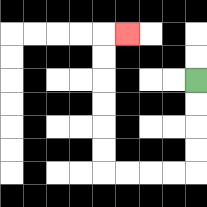{'start': '[8, 3]', 'end': '[5, 1]', 'path_directions': 'D,D,D,D,L,L,L,L,U,U,U,U,U,U,R', 'path_coordinates': '[[8, 3], [8, 4], [8, 5], [8, 6], [8, 7], [7, 7], [6, 7], [5, 7], [4, 7], [4, 6], [4, 5], [4, 4], [4, 3], [4, 2], [4, 1], [5, 1]]'}